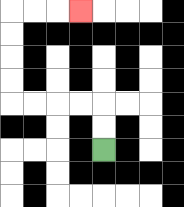{'start': '[4, 6]', 'end': '[3, 0]', 'path_directions': 'U,U,L,L,L,L,U,U,U,U,R,R,R', 'path_coordinates': '[[4, 6], [4, 5], [4, 4], [3, 4], [2, 4], [1, 4], [0, 4], [0, 3], [0, 2], [0, 1], [0, 0], [1, 0], [2, 0], [3, 0]]'}